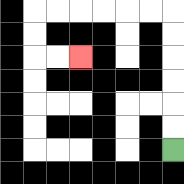{'start': '[7, 6]', 'end': '[3, 2]', 'path_directions': 'U,U,U,U,U,U,L,L,L,L,L,L,D,D,R,R', 'path_coordinates': '[[7, 6], [7, 5], [7, 4], [7, 3], [7, 2], [7, 1], [7, 0], [6, 0], [5, 0], [4, 0], [3, 0], [2, 0], [1, 0], [1, 1], [1, 2], [2, 2], [3, 2]]'}